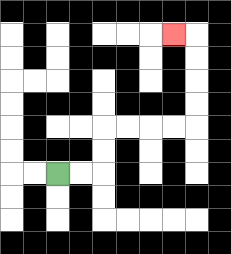{'start': '[2, 7]', 'end': '[7, 1]', 'path_directions': 'R,R,U,U,R,R,R,R,U,U,U,U,L', 'path_coordinates': '[[2, 7], [3, 7], [4, 7], [4, 6], [4, 5], [5, 5], [6, 5], [7, 5], [8, 5], [8, 4], [8, 3], [8, 2], [8, 1], [7, 1]]'}